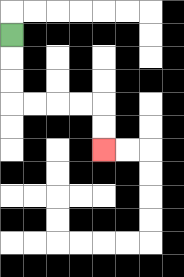{'start': '[0, 1]', 'end': '[4, 6]', 'path_directions': 'D,D,D,R,R,R,R,D,D', 'path_coordinates': '[[0, 1], [0, 2], [0, 3], [0, 4], [1, 4], [2, 4], [3, 4], [4, 4], [4, 5], [4, 6]]'}